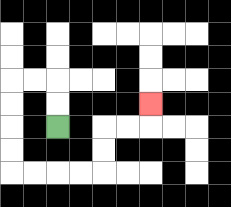{'start': '[2, 5]', 'end': '[6, 4]', 'path_directions': 'U,U,L,L,D,D,D,D,R,R,R,R,U,U,R,R,U', 'path_coordinates': '[[2, 5], [2, 4], [2, 3], [1, 3], [0, 3], [0, 4], [0, 5], [0, 6], [0, 7], [1, 7], [2, 7], [3, 7], [4, 7], [4, 6], [4, 5], [5, 5], [6, 5], [6, 4]]'}